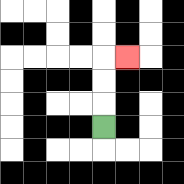{'start': '[4, 5]', 'end': '[5, 2]', 'path_directions': 'U,U,U,R', 'path_coordinates': '[[4, 5], [4, 4], [4, 3], [4, 2], [5, 2]]'}